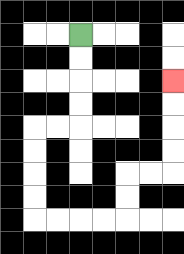{'start': '[3, 1]', 'end': '[7, 3]', 'path_directions': 'D,D,D,D,L,L,D,D,D,D,R,R,R,R,U,U,R,R,U,U,U,U', 'path_coordinates': '[[3, 1], [3, 2], [3, 3], [3, 4], [3, 5], [2, 5], [1, 5], [1, 6], [1, 7], [1, 8], [1, 9], [2, 9], [3, 9], [4, 9], [5, 9], [5, 8], [5, 7], [6, 7], [7, 7], [7, 6], [7, 5], [7, 4], [7, 3]]'}